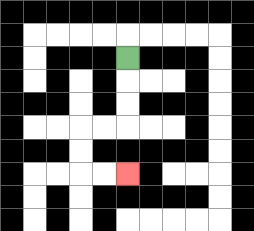{'start': '[5, 2]', 'end': '[5, 7]', 'path_directions': 'D,D,D,L,L,D,D,R,R', 'path_coordinates': '[[5, 2], [5, 3], [5, 4], [5, 5], [4, 5], [3, 5], [3, 6], [3, 7], [4, 7], [5, 7]]'}